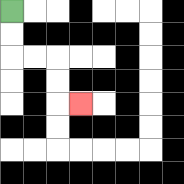{'start': '[0, 0]', 'end': '[3, 4]', 'path_directions': 'D,D,R,R,D,D,R', 'path_coordinates': '[[0, 0], [0, 1], [0, 2], [1, 2], [2, 2], [2, 3], [2, 4], [3, 4]]'}